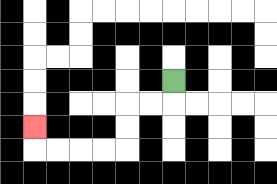{'start': '[7, 3]', 'end': '[1, 5]', 'path_directions': 'D,L,L,D,D,L,L,L,L,U', 'path_coordinates': '[[7, 3], [7, 4], [6, 4], [5, 4], [5, 5], [5, 6], [4, 6], [3, 6], [2, 6], [1, 6], [1, 5]]'}